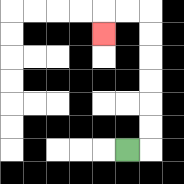{'start': '[5, 6]', 'end': '[4, 1]', 'path_directions': 'R,U,U,U,U,U,U,L,L,D', 'path_coordinates': '[[5, 6], [6, 6], [6, 5], [6, 4], [6, 3], [6, 2], [6, 1], [6, 0], [5, 0], [4, 0], [4, 1]]'}